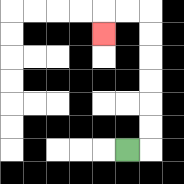{'start': '[5, 6]', 'end': '[4, 1]', 'path_directions': 'R,U,U,U,U,U,U,L,L,D', 'path_coordinates': '[[5, 6], [6, 6], [6, 5], [6, 4], [6, 3], [6, 2], [6, 1], [6, 0], [5, 0], [4, 0], [4, 1]]'}